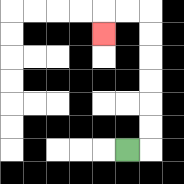{'start': '[5, 6]', 'end': '[4, 1]', 'path_directions': 'R,U,U,U,U,U,U,L,L,D', 'path_coordinates': '[[5, 6], [6, 6], [6, 5], [6, 4], [6, 3], [6, 2], [6, 1], [6, 0], [5, 0], [4, 0], [4, 1]]'}